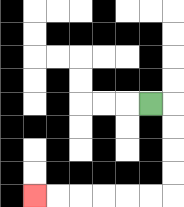{'start': '[6, 4]', 'end': '[1, 8]', 'path_directions': 'R,D,D,D,D,L,L,L,L,L,L', 'path_coordinates': '[[6, 4], [7, 4], [7, 5], [7, 6], [7, 7], [7, 8], [6, 8], [5, 8], [4, 8], [3, 8], [2, 8], [1, 8]]'}